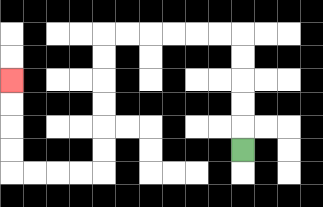{'start': '[10, 6]', 'end': '[0, 3]', 'path_directions': 'U,U,U,U,U,L,L,L,L,L,L,D,D,D,D,D,D,L,L,L,L,U,U,U,U', 'path_coordinates': '[[10, 6], [10, 5], [10, 4], [10, 3], [10, 2], [10, 1], [9, 1], [8, 1], [7, 1], [6, 1], [5, 1], [4, 1], [4, 2], [4, 3], [4, 4], [4, 5], [4, 6], [4, 7], [3, 7], [2, 7], [1, 7], [0, 7], [0, 6], [0, 5], [0, 4], [0, 3]]'}